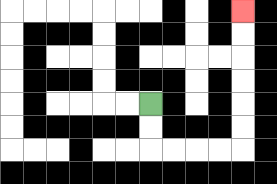{'start': '[6, 4]', 'end': '[10, 0]', 'path_directions': 'D,D,R,R,R,R,U,U,U,U,U,U', 'path_coordinates': '[[6, 4], [6, 5], [6, 6], [7, 6], [8, 6], [9, 6], [10, 6], [10, 5], [10, 4], [10, 3], [10, 2], [10, 1], [10, 0]]'}